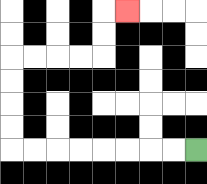{'start': '[8, 6]', 'end': '[5, 0]', 'path_directions': 'L,L,L,L,L,L,L,L,U,U,U,U,R,R,R,R,U,U,R', 'path_coordinates': '[[8, 6], [7, 6], [6, 6], [5, 6], [4, 6], [3, 6], [2, 6], [1, 6], [0, 6], [0, 5], [0, 4], [0, 3], [0, 2], [1, 2], [2, 2], [3, 2], [4, 2], [4, 1], [4, 0], [5, 0]]'}